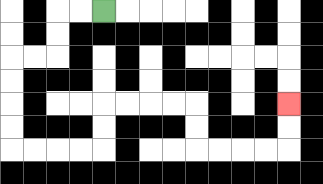{'start': '[4, 0]', 'end': '[12, 4]', 'path_directions': 'L,L,D,D,L,L,D,D,D,D,R,R,R,R,U,U,R,R,R,R,D,D,R,R,R,R,U,U', 'path_coordinates': '[[4, 0], [3, 0], [2, 0], [2, 1], [2, 2], [1, 2], [0, 2], [0, 3], [0, 4], [0, 5], [0, 6], [1, 6], [2, 6], [3, 6], [4, 6], [4, 5], [4, 4], [5, 4], [6, 4], [7, 4], [8, 4], [8, 5], [8, 6], [9, 6], [10, 6], [11, 6], [12, 6], [12, 5], [12, 4]]'}